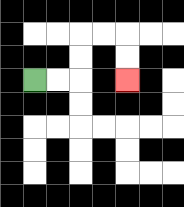{'start': '[1, 3]', 'end': '[5, 3]', 'path_directions': 'R,R,U,U,R,R,D,D', 'path_coordinates': '[[1, 3], [2, 3], [3, 3], [3, 2], [3, 1], [4, 1], [5, 1], [5, 2], [5, 3]]'}